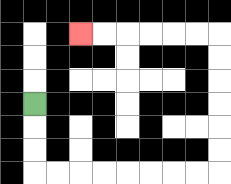{'start': '[1, 4]', 'end': '[3, 1]', 'path_directions': 'D,D,D,R,R,R,R,R,R,R,R,U,U,U,U,U,U,L,L,L,L,L,L', 'path_coordinates': '[[1, 4], [1, 5], [1, 6], [1, 7], [2, 7], [3, 7], [4, 7], [5, 7], [6, 7], [7, 7], [8, 7], [9, 7], [9, 6], [9, 5], [9, 4], [9, 3], [9, 2], [9, 1], [8, 1], [7, 1], [6, 1], [5, 1], [4, 1], [3, 1]]'}